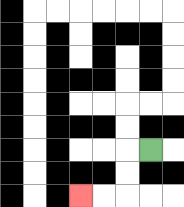{'start': '[6, 6]', 'end': '[3, 8]', 'path_directions': 'L,D,D,L,L', 'path_coordinates': '[[6, 6], [5, 6], [5, 7], [5, 8], [4, 8], [3, 8]]'}